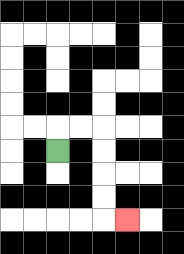{'start': '[2, 6]', 'end': '[5, 9]', 'path_directions': 'U,R,R,D,D,D,D,R', 'path_coordinates': '[[2, 6], [2, 5], [3, 5], [4, 5], [4, 6], [4, 7], [4, 8], [4, 9], [5, 9]]'}